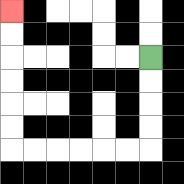{'start': '[6, 2]', 'end': '[0, 0]', 'path_directions': 'D,D,D,D,L,L,L,L,L,L,U,U,U,U,U,U', 'path_coordinates': '[[6, 2], [6, 3], [6, 4], [6, 5], [6, 6], [5, 6], [4, 6], [3, 6], [2, 6], [1, 6], [0, 6], [0, 5], [0, 4], [0, 3], [0, 2], [0, 1], [0, 0]]'}